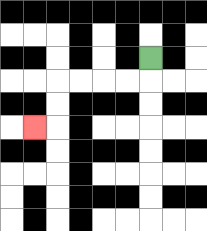{'start': '[6, 2]', 'end': '[1, 5]', 'path_directions': 'D,L,L,L,L,D,D,L', 'path_coordinates': '[[6, 2], [6, 3], [5, 3], [4, 3], [3, 3], [2, 3], [2, 4], [2, 5], [1, 5]]'}